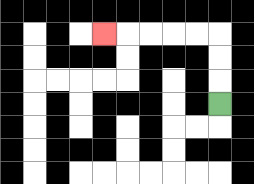{'start': '[9, 4]', 'end': '[4, 1]', 'path_directions': 'U,U,U,L,L,L,L,L', 'path_coordinates': '[[9, 4], [9, 3], [9, 2], [9, 1], [8, 1], [7, 1], [6, 1], [5, 1], [4, 1]]'}